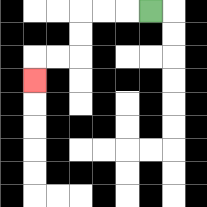{'start': '[6, 0]', 'end': '[1, 3]', 'path_directions': 'L,L,L,D,D,L,L,D', 'path_coordinates': '[[6, 0], [5, 0], [4, 0], [3, 0], [3, 1], [3, 2], [2, 2], [1, 2], [1, 3]]'}